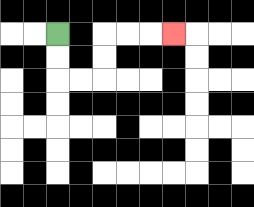{'start': '[2, 1]', 'end': '[7, 1]', 'path_directions': 'D,D,R,R,U,U,R,R,R', 'path_coordinates': '[[2, 1], [2, 2], [2, 3], [3, 3], [4, 3], [4, 2], [4, 1], [5, 1], [6, 1], [7, 1]]'}